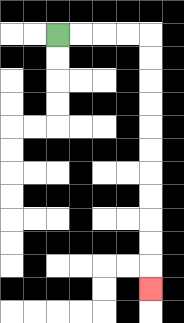{'start': '[2, 1]', 'end': '[6, 12]', 'path_directions': 'R,R,R,R,D,D,D,D,D,D,D,D,D,D,D', 'path_coordinates': '[[2, 1], [3, 1], [4, 1], [5, 1], [6, 1], [6, 2], [6, 3], [6, 4], [6, 5], [6, 6], [6, 7], [6, 8], [6, 9], [6, 10], [6, 11], [6, 12]]'}